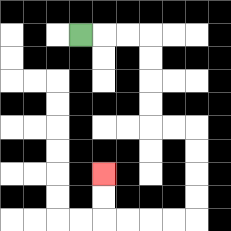{'start': '[3, 1]', 'end': '[4, 7]', 'path_directions': 'R,R,R,D,D,D,D,R,R,D,D,D,D,L,L,L,L,U,U', 'path_coordinates': '[[3, 1], [4, 1], [5, 1], [6, 1], [6, 2], [6, 3], [6, 4], [6, 5], [7, 5], [8, 5], [8, 6], [8, 7], [8, 8], [8, 9], [7, 9], [6, 9], [5, 9], [4, 9], [4, 8], [4, 7]]'}